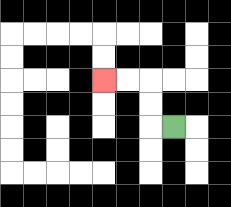{'start': '[7, 5]', 'end': '[4, 3]', 'path_directions': 'L,U,U,L,L', 'path_coordinates': '[[7, 5], [6, 5], [6, 4], [6, 3], [5, 3], [4, 3]]'}